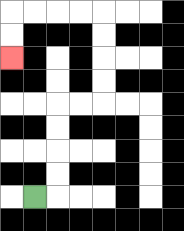{'start': '[1, 8]', 'end': '[0, 2]', 'path_directions': 'R,U,U,U,U,R,R,U,U,U,U,L,L,L,L,D,D', 'path_coordinates': '[[1, 8], [2, 8], [2, 7], [2, 6], [2, 5], [2, 4], [3, 4], [4, 4], [4, 3], [4, 2], [4, 1], [4, 0], [3, 0], [2, 0], [1, 0], [0, 0], [0, 1], [0, 2]]'}